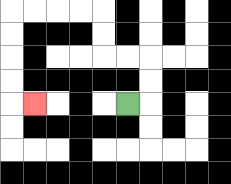{'start': '[5, 4]', 'end': '[1, 4]', 'path_directions': 'R,U,U,L,L,U,U,L,L,L,L,D,D,D,D,R', 'path_coordinates': '[[5, 4], [6, 4], [6, 3], [6, 2], [5, 2], [4, 2], [4, 1], [4, 0], [3, 0], [2, 0], [1, 0], [0, 0], [0, 1], [0, 2], [0, 3], [0, 4], [1, 4]]'}